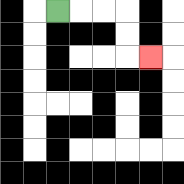{'start': '[2, 0]', 'end': '[6, 2]', 'path_directions': 'R,R,R,D,D,R', 'path_coordinates': '[[2, 0], [3, 0], [4, 0], [5, 0], [5, 1], [5, 2], [6, 2]]'}